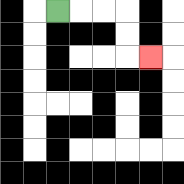{'start': '[2, 0]', 'end': '[6, 2]', 'path_directions': 'R,R,R,D,D,R', 'path_coordinates': '[[2, 0], [3, 0], [4, 0], [5, 0], [5, 1], [5, 2], [6, 2]]'}